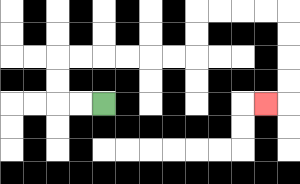{'start': '[4, 4]', 'end': '[11, 4]', 'path_directions': 'L,L,U,U,R,R,R,R,R,R,U,U,R,R,R,R,D,D,D,D,L', 'path_coordinates': '[[4, 4], [3, 4], [2, 4], [2, 3], [2, 2], [3, 2], [4, 2], [5, 2], [6, 2], [7, 2], [8, 2], [8, 1], [8, 0], [9, 0], [10, 0], [11, 0], [12, 0], [12, 1], [12, 2], [12, 3], [12, 4], [11, 4]]'}